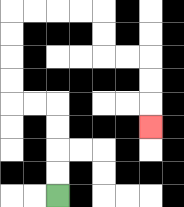{'start': '[2, 8]', 'end': '[6, 5]', 'path_directions': 'U,U,U,U,L,L,U,U,U,U,R,R,R,R,D,D,R,R,D,D,D', 'path_coordinates': '[[2, 8], [2, 7], [2, 6], [2, 5], [2, 4], [1, 4], [0, 4], [0, 3], [0, 2], [0, 1], [0, 0], [1, 0], [2, 0], [3, 0], [4, 0], [4, 1], [4, 2], [5, 2], [6, 2], [6, 3], [6, 4], [6, 5]]'}